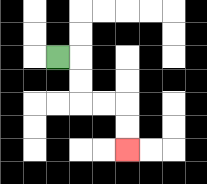{'start': '[2, 2]', 'end': '[5, 6]', 'path_directions': 'R,D,D,R,R,D,D', 'path_coordinates': '[[2, 2], [3, 2], [3, 3], [3, 4], [4, 4], [5, 4], [5, 5], [5, 6]]'}